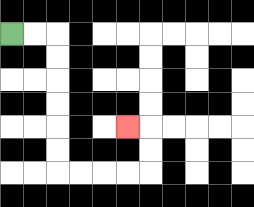{'start': '[0, 1]', 'end': '[5, 5]', 'path_directions': 'R,R,D,D,D,D,D,D,R,R,R,R,U,U,L', 'path_coordinates': '[[0, 1], [1, 1], [2, 1], [2, 2], [2, 3], [2, 4], [2, 5], [2, 6], [2, 7], [3, 7], [4, 7], [5, 7], [6, 7], [6, 6], [6, 5], [5, 5]]'}